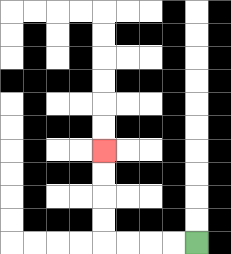{'start': '[8, 10]', 'end': '[4, 6]', 'path_directions': 'L,L,L,L,U,U,U,U', 'path_coordinates': '[[8, 10], [7, 10], [6, 10], [5, 10], [4, 10], [4, 9], [4, 8], [4, 7], [4, 6]]'}